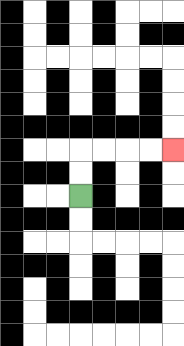{'start': '[3, 8]', 'end': '[7, 6]', 'path_directions': 'U,U,R,R,R,R', 'path_coordinates': '[[3, 8], [3, 7], [3, 6], [4, 6], [5, 6], [6, 6], [7, 6]]'}